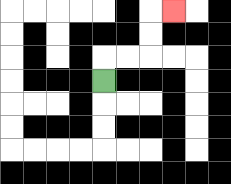{'start': '[4, 3]', 'end': '[7, 0]', 'path_directions': 'U,R,R,U,U,R', 'path_coordinates': '[[4, 3], [4, 2], [5, 2], [6, 2], [6, 1], [6, 0], [7, 0]]'}